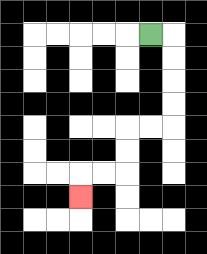{'start': '[6, 1]', 'end': '[3, 8]', 'path_directions': 'R,D,D,D,D,L,L,D,D,L,L,D', 'path_coordinates': '[[6, 1], [7, 1], [7, 2], [7, 3], [7, 4], [7, 5], [6, 5], [5, 5], [5, 6], [5, 7], [4, 7], [3, 7], [3, 8]]'}